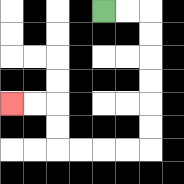{'start': '[4, 0]', 'end': '[0, 4]', 'path_directions': 'R,R,D,D,D,D,D,D,L,L,L,L,U,U,L,L', 'path_coordinates': '[[4, 0], [5, 0], [6, 0], [6, 1], [6, 2], [6, 3], [6, 4], [6, 5], [6, 6], [5, 6], [4, 6], [3, 6], [2, 6], [2, 5], [2, 4], [1, 4], [0, 4]]'}